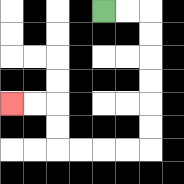{'start': '[4, 0]', 'end': '[0, 4]', 'path_directions': 'R,R,D,D,D,D,D,D,L,L,L,L,U,U,L,L', 'path_coordinates': '[[4, 0], [5, 0], [6, 0], [6, 1], [6, 2], [6, 3], [6, 4], [6, 5], [6, 6], [5, 6], [4, 6], [3, 6], [2, 6], [2, 5], [2, 4], [1, 4], [0, 4]]'}